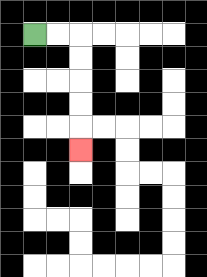{'start': '[1, 1]', 'end': '[3, 6]', 'path_directions': 'R,R,D,D,D,D,D', 'path_coordinates': '[[1, 1], [2, 1], [3, 1], [3, 2], [3, 3], [3, 4], [3, 5], [3, 6]]'}